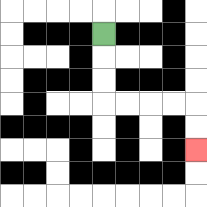{'start': '[4, 1]', 'end': '[8, 6]', 'path_directions': 'D,D,D,R,R,R,R,D,D', 'path_coordinates': '[[4, 1], [4, 2], [4, 3], [4, 4], [5, 4], [6, 4], [7, 4], [8, 4], [8, 5], [8, 6]]'}